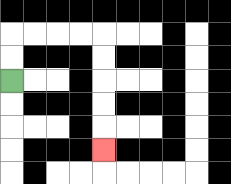{'start': '[0, 3]', 'end': '[4, 6]', 'path_directions': 'U,U,R,R,R,R,D,D,D,D,D', 'path_coordinates': '[[0, 3], [0, 2], [0, 1], [1, 1], [2, 1], [3, 1], [4, 1], [4, 2], [4, 3], [4, 4], [4, 5], [4, 6]]'}